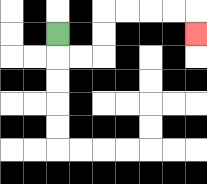{'start': '[2, 1]', 'end': '[8, 1]', 'path_directions': 'D,R,R,U,U,R,R,R,R,D', 'path_coordinates': '[[2, 1], [2, 2], [3, 2], [4, 2], [4, 1], [4, 0], [5, 0], [6, 0], [7, 0], [8, 0], [8, 1]]'}